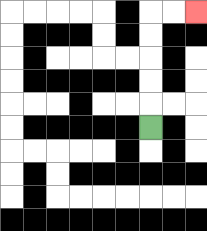{'start': '[6, 5]', 'end': '[8, 0]', 'path_directions': 'U,U,U,U,U,R,R', 'path_coordinates': '[[6, 5], [6, 4], [6, 3], [6, 2], [6, 1], [6, 0], [7, 0], [8, 0]]'}